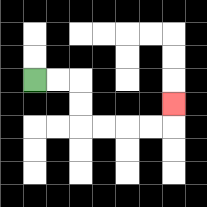{'start': '[1, 3]', 'end': '[7, 4]', 'path_directions': 'R,R,D,D,R,R,R,R,U', 'path_coordinates': '[[1, 3], [2, 3], [3, 3], [3, 4], [3, 5], [4, 5], [5, 5], [6, 5], [7, 5], [7, 4]]'}